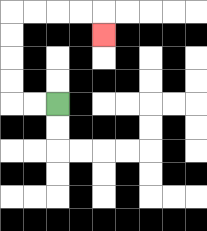{'start': '[2, 4]', 'end': '[4, 1]', 'path_directions': 'L,L,U,U,U,U,R,R,R,R,D', 'path_coordinates': '[[2, 4], [1, 4], [0, 4], [0, 3], [0, 2], [0, 1], [0, 0], [1, 0], [2, 0], [3, 0], [4, 0], [4, 1]]'}